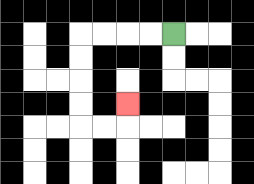{'start': '[7, 1]', 'end': '[5, 4]', 'path_directions': 'L,L,L,L,D,D,D,D,R,R,U', 'path_coordinates': '[[7, 1], [6, 1], [5, 1], [4, 1], [3, 1], [3, 2], [3, 3], [3, 4], [3, 5], [4, 5], [5, 5], [5, 4]]'}